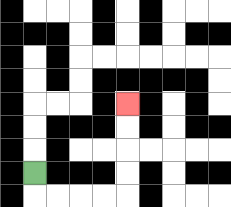{'start': '[1, 7]', 'end': '[5, 4]', 'path_directions': 'D,R,R,R,R,U,U,U,U', 'path_coordinates': '[[1, 7], [1, 8], [2, 8], [3, 8], [4, 8], [5, 8], [5, 7], [5, 6], [5, 5], [5, 4]]'}